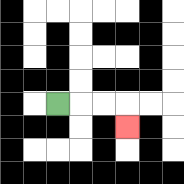{'start': '[2, 4]', 'end': '[5, 5]', 'path_directions': 'R,R,R,D', 'path_coordinates': '[[2, 4], [3, 4], [4, 4], [5, 4], [5, 5]]'}